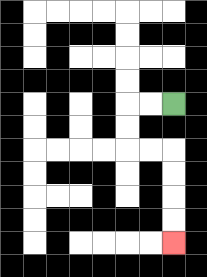{'start': '[7, 4]', 'end': '[7, 10]', 'path_directions': 'L,L,D,D,R,R,D,D,D,D', 'path_coordinates': '[[7, 4], [6, 4], [5, 4], [5, 5], [5, 6], [6, 6], [7, 6], [7, 7], [7, 8], [7, 9], [7, 10]]'}